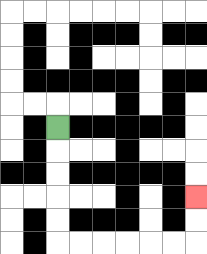{'start': '[2, 5]', 'end': '[8, 8]', 'path_directions': 'D,D,D,D,D,R,R,R,R,R,R,U,U', 'path_coordinates': '[[2, 5], [2, 6], [2, 7], [2, 8], [2, 9], [2, 10], [3, 10], [4, 10], [5, 10], [6, 10], [7, 10], [8, 10], [8, 9], [8, 8]]'}